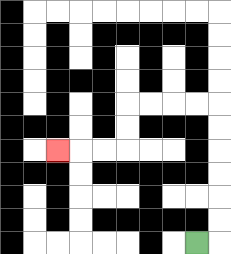{'start': '[8, 10]', 'end': '[2, 6]', 'path_directions': 'R,U,U,U,U,U,U,L,L,L,L,D,D,L,L,L', 'path_coordinates': '[[8, 10], [9, 10], [9, 9], [9, 8], [9, 7], [9, 6], [9, 5], [9, 4], [8, 4], [7, 4], [6, 4], [5, 4], [5, 5], [5, 6], [4, 6], [3, 6], [2, 6]]'}